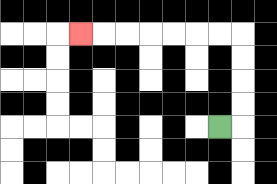{'start': '[9, 5]', 'end': '[3, 1]', 'path_directions': 'R,U,U,U,U,L,L,L,L,L,L,L', 'path_coordinates': '[[9, 5], [10, 5], [10, 4], [10, 3], [10, 2], [10, 1], [9, 1], [8, 1], [7, 1], [6, 1], [5, 1], [4, 1], [3, 1]]'}